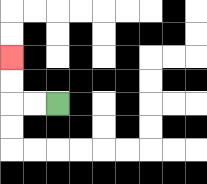{'start': '[2, 4]', 'end': '[0, 2]', 'path_directions': 'L,L,U,U', 'path_coordinates': '[[2, 4], [1, 4], [0, 4], [0, 3], [0, 2]]'}